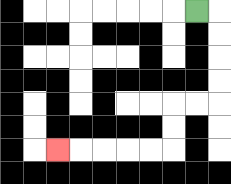{'start': '[8, 0]', 'end': '[2, 6]', 'path_directions': 'R,D,D,D,D,L,L,D,D,L,L,L,L,L', 'path_coordinates': '[[8, 0], [9, 0], [9, 1], [9, 2], [9, 3], [9, 4], [8, 4], [7, 4], [7, 5], [7, 6], [6, 6], [5, 6], [4, 6], [3, 6], [2, 6]]'}